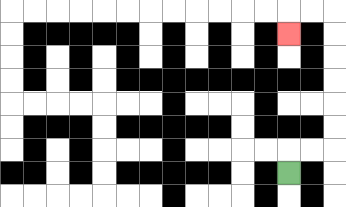{'start': '[12, 7]', 'end': '[12, 1]', 'path_directions': 'U,R,R,U,U,U,U,U,U,L,L,D', 'path_coordinates': '[[12, 7], [12, 6], [13, 6], [14, 6], [14, 5], [14, 4], [14, 3], [14, 2], [14, 1], [14, 0], [13, 0], [12, 0], [12, 1]]'}